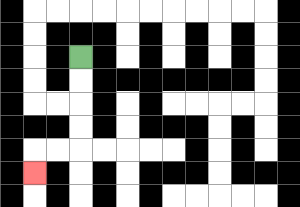{'start': '[3, 2]', 'end': '[1, 7]', 'path_directions': 'D,D,D,D,L,L,D', 'path_coordinates': '[[3, 2], [3, 3], [3, 4], [3, 5], [3, 6], [2, 6], [1, 6], [1, 7]]'}